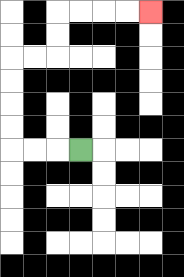{'start': '[3, 6]', 'end': '[6, 0]', 'path_directions': 'L,L,L,U,U,U,U,R,R,U,U,R,R,R,R', 'path_coordinates': '[[3, 6], [2, 6], [1, 6], [0, 6], [0, 5], [0, 4], [0, 3], [0, 2], [1, 2], [2, 2], [2, 1], [2, 0], [3, 0], [4, 0], [5, 0], [6, 0]]'}